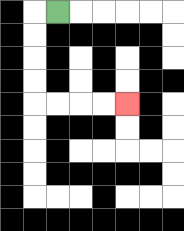{'start': '[2, 0]', 'end': '[5, 4]', 'path_directions': 'L,D,D,D,D,R,R,R,R', 'path_coordinates': '[[2, 0], [1, 0], [1, 1], [1, 2], [1, 3], [1, 4], [2, 4], [3, 4], [4, 4], [5, 4]]'}